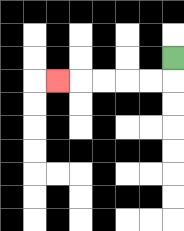{'start': '[7, 2]', 'end': '[2, 3]', 'path_directions': 'D,L,L,L,L,L', 'path_coordinates': '[[7, 2], [7, 3], [6, 3], [5, 3], [4, 3], [3, 3], [2, 3]]'}